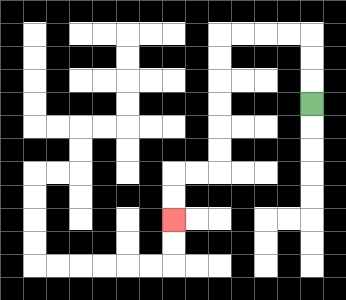{'start': '[13, 4]', 'end': '[7, 9]', 'path_directions': 'U,U,U,L,L,L,L,D,D,D,D,D,D,L,L,D,D', 'path_coordinates': '[[13, 4], [13, 3], [13, 2], [13, 1], [12, 1], [11, 1], [10, 1], [9, 1], [9, 2], [9, 3], [9, 4], [9, 5], [9, 6], [9, 7], [8, 7], [7, 7], [7, 8], [7, 9]]'}